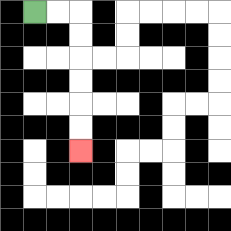{'start': '[1, 0]', 'end': '[3, 6]', 'path_directions': 'R,R,D,D,D,D,D,D', 'path_coordinates': '[[1, 0], [2, 0], [3, 0], [3, 1], [3, 2], [3, 3], [3, 4], [3, 5], [3, 6]]'}